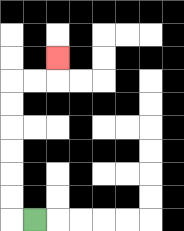{'start': '[1, 9]', 'end': '[2, 2]', 'path_directions': 'L,U,U,U,U,U,U,R,R,U', 'path_coordinates': '[[1, 9], [0, 9], [0, 8], [0, 7], [0, 6], [0, 5], [0, 4], [0, 3], [1, 3], [2, 3], [2, 2]]'}